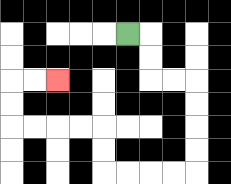{'start': '[5, 1]', 'end': '[2, 3]', 'path_directions': 'R,D,D,R,R,D,D,D,D,L,L,L,L,U,U,L,L,L,L,U,U,R,R', 'path_coordinates': '[[5, 1], [6, 1], [6, 2], [6, 3], [7, 3], [8, 3], [8, 4], [8, 5], [8, 6], [8, 7], [7, 7], [6, 7], [5, 7], [4, 7], [4, 6], [4, 5], [3, 5], [2, 5], [1, 5], [0, 5], [0, 4], [0, 3], [1, 3], [2, 3]]'}